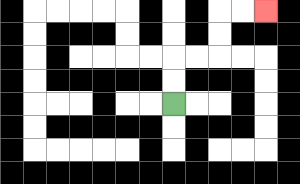{'start': '[7, 4]', 'end': '[11, 0]', 'path_directions': 'U,U,R,R,U,U,R,R', 'path_coordinates': '[[7, 4], [7, 3], [7, 2], [8, 2], [9, 2], [9, 1], [9, 0], [10, 0], [11, 0]]'}